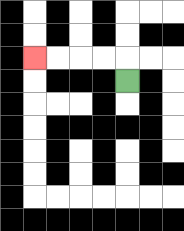{'start': '[5, 3]', 'end': '[1, 2]', 'path_directions': 'U,L,L,L,L', 'path_coordinates': '[[5, 3], [5, 2], [4, 2], [3, 2], [2, 2], [1, 2]]'}